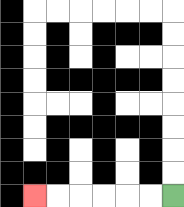{'start': '[7, 8]', 'end': '[1, 8]', 'path_directions': 'L,L,L,L,L,L', 'path_coordinates': '[[7, 8], [6, 8], [5, 8], [4, 8], [3, 8], [2, 8], [1, 8]]'}